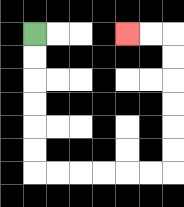{'start': '[1, 1]', 'end': '[5, 1]', 'path_directions': 'D,D,D,D,D,D,R,R,R,R,R,R,U,U,U,U,U,U,L,L', 'path_coordinates': '[[1, 1], [1, 2], [1, 3], [1, 4], [1, 5], [1, 6], [1, 7], [2, 7], [3, 7], [4, 7], [5, 7], [6, 7], [7, 7], [7, 6], [7, 5], [7, 4], [7, 3], [7, 2], [7, 1], [6, 1], [5, 1]]'}